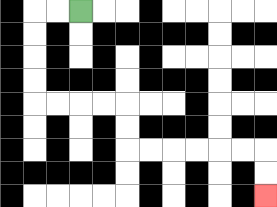{'start': '[3, 0]', 'end': '[11, 8]', 'path_directions': 'L,L,D,D,D,D,R,R,R,R,D,D,R,R,R,R,R,R,D,D', 'path_coordinates': '[[3, 0], [2, 0], [1, 0], [1, 1], [1, 2], [1, 3], [1, 4], [2, 4], [3, 4], [4, 4], [5, 4], [5, 5], [5, 6], [6, 6], [7, 6], [8, 6], [9, 6], [10, 6], [11, 6], [11, 7], [11, 8]]'}